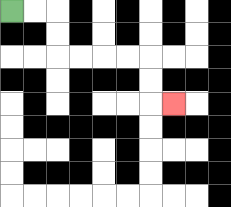{'start': '[0, 0]', 'end': '[7, 4]', 'path_directions': 'R,R,D,D,R,R,R,R,D,D,R', 'path_coordinates': '[[0, 0], [1, 0], [2, 0], [2, 1], [2, 2], [3, 2], [4, 2], [5, 2], [6, 2], [6, 3], [6, 4], [7, 4]]'}